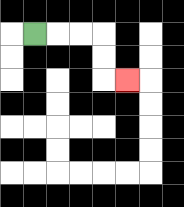{'start': '[1, 1]', 'end': '[5, 3]', 'path_directions': 'R,R,R,D,D,R', 'path_coordinates': '[[1, 1], [2, 1], [3, 1], [4, 1], [4, 2], [4, 3], [5, 3]]'}